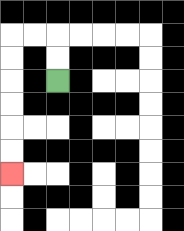{'start': '[2, 3]', 'end': '[0, 7]', 'path_directions': 'U,U,L,L,D,D,D,D,D,D', 'path_coordinates': '[[2, 3], [2, 2], [2, 1], [1, 1], [0, 1], [0, 2], [0, 3], [0, 4], [0, 5], [0, 6], [0, 7]]'}